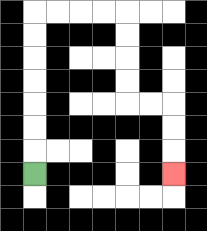{'start': '[1, 7]', 'end': '[7, 7]', 'path_directions': 'U,U,U,U,U,U,U,R,R,R,R,D,D,D,D,R,R,D,D,D', 'path_coordinates': '[[1, 7], [1, 6], [1, 5], [1, 4], [1, 3], [1, 2], [1, 1], [1, 0], [2, 0], [3, 0], [4, 0], [5, 0], [5, 1], [5, 2], [5, 3], [5, 4], [6, 4], [7, 4], [7, 5], [7, 6], [7, 7]]'}